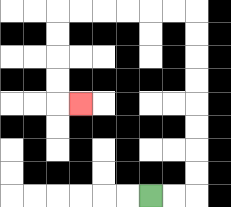{'start': '[6, 8]', 'end': '[3, 4]', 'path_directions': 'R,R,U,U,U,U,U,U,U,U,L,L,L,L,L,L,D,D,D,D,R', 'path_coordinates': '[[6, 8], [7, 8], [8, 8], [8, 7], [8, 6], [8, 5], [8, 4], [8, 3], [8, 2], [8, 1], [8, 0], [7, 0], [6, 0], [5, 0], [4, 0], [3, 0], [2, 0], [2, 1], [2, 2], [2, 3], [2, 4], [3, 4]]'}